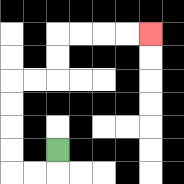{'start': '[2, 6]', 'end': '[6, 1]', 'path_directions': 'D,L,L,U,U,U,U,R,R,U,U,R,R,R,R', 'path_coordinates': '[[2, 6], [2, 7], [1, 7], [0, 7], [0, 6], [0, 5], [0, 4], [0, 3], [1, 3], [2, 3], [2, 2], [2, 1], [3, 1], [4, 1], [5, 1], [6, 1]]'}